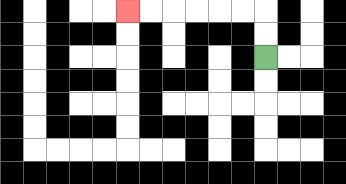{'start': '[11, 2]', 'end': '[5, 0]', 'path_directions': 'U,U,L,L,L,L,L,L', 'path_coordinates': '[[11, 2], [11, 1], [11, 0], [10, 0], [9, 0], [8, 0], [7, 0], [6, 0], [5, 0]]'}